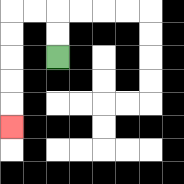{'start': '[2, 2]', 'end': '[0, 5]', 'path_directions': 'U,U,L,L,D,D,D,D,D', 'path_coordinates': '[[2, 2], [2, 1], [2, 0], [1, 0], [0, 0], [0, 1], [0, 2], [0, 3], [0, 4], [0, 5]]'}